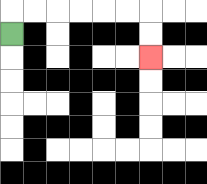{'start': '[0, 1]', 'end': '[6, 2]', 'path_directions': 'U,R,R,R,R,R,R,D,D', 'path_coordinates': '[[0, 1], [0, 0], [1, 0], [2, 0], [3, 0], [4, 0], [5, 0], [6, 0], [6, 1], [6, 2]]'}